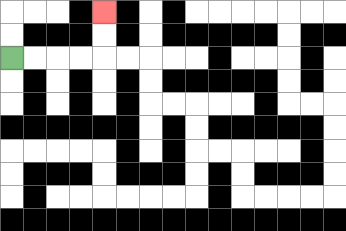{'start': '[0, 2]', 'end': '[4, 0]', 'path_directions': 'R,R,R,R,U,U', 'path_coordinates': '[[0, 2], [1, 2], [2, 2], [3, 2], [4, 2], [4, 1], [4, 0]]'}